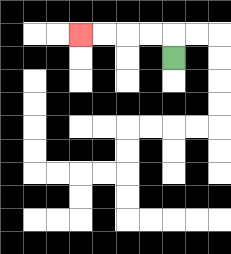{'start': '[7, 2]', 'end': '[3, 1]', 'path_directions': 'U,L,L,L,L', 'path_coordinates': '[[7, 2], [7, 1], [6, 1], [5, 1], [4, 1], [3, 1]]'}